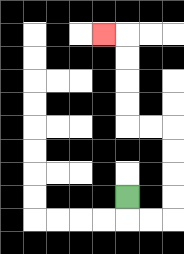{'start': '[5, 8]', 'end': '[4, 1]', 'path_directions': 'D,R,R,U,U,U,U,L,L,U,U,U,U,L', 'path_coordinates': '[[5, 8], [5, 9], [6, 9], [7, 9], [7, 8], [7, 7], [7, 6], [7, 5], [6, 5], [5, 5], [5, 4], [5, 3], [5, 2], [5, 1], [4, 1]]'}